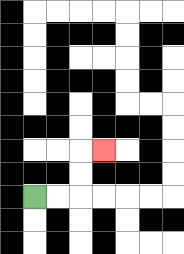{'start': '[1, 8]', 'end': '[4, 6]', 'path_directions': 'R,R,U,U,R', 'path_coordinates': '[[1, 8], [2, 8], [3, 8], [3, 7], [3, 6], [4, 6]]'}